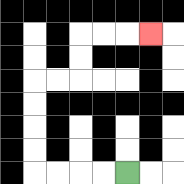{'start': '[5, 7]', 'end': '[6, 1]', 'path_directions': 'L,L,L,L,U,U,U,U,R,R,U,U,R,R,R', 'path_coordinates': '[[5, 7], [4, 7], [3, 7], [2, 7], [1, 7], [1, 6], [1, 5], [1, 4], [1, 3], [2, 3], [3, 3], [3, 2], [3, 1], [4, 1], [5, 1], [6, 1]]'}